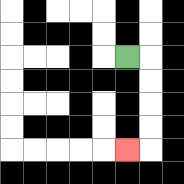{'start': '[5, 2]', 'end': '[5, 6]', 'path_directions': 'R,D,D,D,D,L', 'path_coordinates': '[[5, 2], [6, 2], [6, 3], [6, 4], [6, 5], [6, 6], [5, 6]]'}